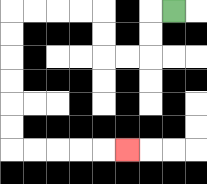{'start': '[7, 0]', 'end': '[5, 6]', 'path_directions': 'L,D,D,L,L,U,U,L,L,L,L,D,D,D,D,D,D,R,R,R,R,R', 'path_coordinates': '[[7, 0], [6, 0], [6, 1], [6, 2], [5, 2], [4, 2], [4, 1], [4, 0], [3, 0], [2, 0], [1, 0], [0, 0], [0, 1], [0, 2], [0, 3], [0, 4], [0, 5], [0, 6], [1, 6], [2, 6], [3, 6], [4, 6], [5, 6]]'}